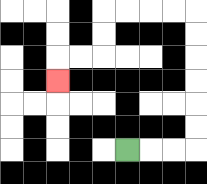{'start': '[5, 6]', 'end': '[2, 3]', 'path_directions': 'R,R,R,U,U,U,U,U,U,L,L,L,L,D,D,L,L,D', 'path_coordinates': '[[5, 6], [6, 6], [7, 6], [8, 6], [8, 5], [8, 4], [8, 3], [8, 2], [8, 1], [8, 0], [7, 0], [6, 0], [5, 0], [4, 0], [4, 1], [4, 2], [3, 2], [2, 2], [2, 3]]'}